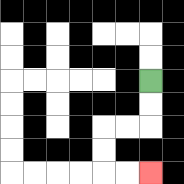{'start': '[6, 3]', 'end': '[6, 7]', 'path_directions': 'D,D,L,L,D,D,R,R', 'path_coordinates': '[[6, 3], [6, 4], [6, 5], [5, 5], [4, 5], [4, 6], [4, 7], [5, 7], [6, 7]]'}